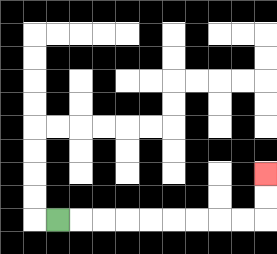{'start': '[2, 9]', 'end': '[11, 7]', 'path_directions': 'R,R,R,R,R,R,R,R,R,U,U', 'path_coordinates': '[[2, 9], [3, 9], [4, 9], [5, 9], [6, 9], [7, 9], [8, 9], [9, 9], [10, 9], [11, 9], [11, 8], [11, 7]]'}